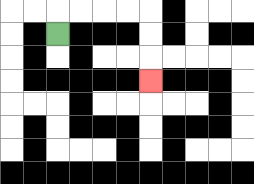{'start': '[2, 1]', 'end': '[6, 3]', 'path_directions': 'U,R,R,R,R,D,D,D', 'path_coordinates': '[[2, 1], [2, 0], [3, 0], [4, 0], [5, 0], [6, 0], [6, 1], [6, 2], [6, 3]]'}